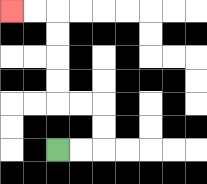{'start': '[2, 6]', 'end': '[0, 0]', 'path_directions': 'R,R,U,U,L,L,U,U,U,U,L,L', 'path_coordinates': '[[2, 6], [3, 6], [4, 6], [4, 5], [4, 4], [3, 4], [2, 4], [2, 3], [2, 2], [2, 1], [2, 0], [1, 0], [0, 0]]'}